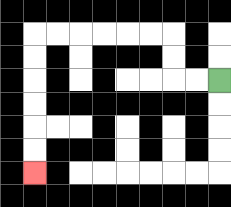{'start': '[9, 3]', 'end': '[1, 7]', 'path_directions': 'L,L,U,U,L,L,L,L,L,L,D,D,D,D,D,D', 'path_coordinates': '[[9, 3], [8, 3], [7, 3], [7, 2], [7, 1], [6, 1], [5, 1], [4, 1], [3, 1], [2, 1], [1, 1], [1, 2], [1, 3], [1, 4], [1, 5], [1, 6], [1, 7]]'}